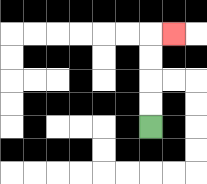{'start': '[6, 5]', 'end': '[7, 1]', 'path_directions': 'U,U,U,U,R', 'path_coordinates': '[[6, 5], [6, 4], [6, 3], [6, 2], [6, 1], [7, 1]]'}